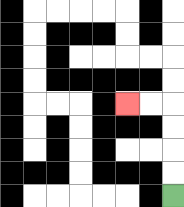{'start': '[7, 8]', 'end': '[5, 4]', 'path_directions': 'U,U,U,U,L,L', 'path_coordinates': '[[7, 8], [7, 7], [7, 6], [7, 5], [7, 4], [6, 4], [5, 4]]'}